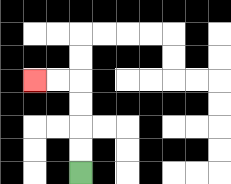{'start': '[3, 7]', 'end': '[1, 3]', 'path_directions': 'U,U,U,U,L,L', 'path_coordinates': '[[3, 7], [3, 6], [3, 5], [3, 4], [3, 3], [2, 3], [1, 3]]'}